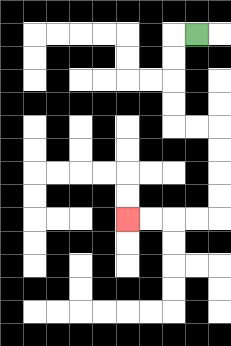{'start': '[8, 1]', 'end': '[5, 9]', 'path_directions': 'L,D,D,D,D,R,R,D,D,D,D,L,L,L,L', 'path_coordinates': '[[8, 1], [7, 1], [7, 2], [7, 3], [7, 4], [7, 5], [8, 5], [9, 5], [9, 6], [9, 7], [9, 8], [9, 9], [8, 9], [7, 9], [6, 9], [5, 9]]'}